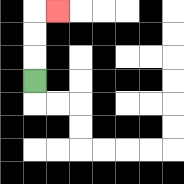{'start': '[1, 3]', 'end': '[2, 0]', 'path_directions': 'U,U,U,R', 'path_coordinates': '[[1, 3], [1, 2], [1, 1], [1, 0], [2, 0]]'}